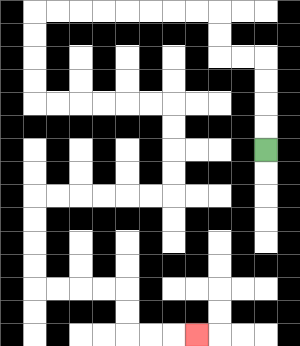{'start': '[11, 6]', 'end': '[8, 14]', 'path_directions': 'U,U,U,U,L,L,U,U,L,L,L,L,L,L,L,L,D,D,D,D,R,R,R,R,R,R,D,D,D,D,L,L,L,L,L,L,D,D,D,D,R,R,R,R,D,D,R,R,R', 'path_coordinates': '[[11, 6], [11, 5], [11, 4], [11, 3], [11, 2], [10, 2], [9, 2], [9, 1], [9, 0], [8, 0], [7, 0], [6, 0], [5, 0], [4, 0], [3, 0], [2, 0], [1, 0], [1, 1], [1, 2], [1, 3], [1, 4], [2, 4], [3, 4], [4, 4], [5, 4], [6, 4], [7, 4], [7, 5], [7, 6], [7, 7], [7, 8], [6, 8], [5, 8], [4, 8], [3, 8], [2, 8], [1, 8], [1, 9], [1, 10], [1, 11], [1, 12], [2, 12], [3, 12], [4, 12], [5, 12], [5, 13], [5, 14], [6, 14], [7, 14], [8, 14]]'}